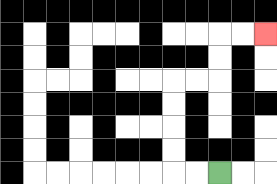{'start': '[9, 7]', 'end': '[11, 1]', 'path_directions': 'L,L,U,U,U,U,R,R,U,U,R,R', 'path_coordinates': '[[9, 7], [8, 7], [7, 7], [7, 6], [7, 5], [7, 4], [7, 3], [8, 3], [9, 3], [9, 2], [9, 1], [10, 1], [11, 1]]'}